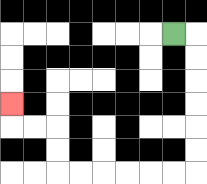{'start': '[7, 1]', 'end': '[0, 4]', 'path_directions': 'R,D,D,D,D,D,D,L,L,L,L,L,L,U,U,L,L,U', 'path_coordinates': '[[7, 1], [8, 1], [8, 2], [8, 3], [8, 4], [8, 5], [8, 6], [8, 7], [7, 7], [6, 7], [5, 7], [4, 7], [3, 7], [2, 7], [2, 6], [2, 5], [1, 5], [0, 5], [0, 4]]'}